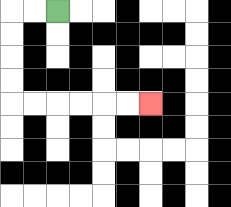{'start': '[2, 0]', 'end': '[6, 4]', 'path_directions': 'L,L,D,D,D,D,R,R,R,R,R,R', 'path_coordinates': '[[2, 0], [1, 0], [0, 0], [0, 1], [0, 2], [0, 3], [0, 4], [1, 4], [2, 4], [3, 4], [4, 4], [5, 4], [6, 4]]'}